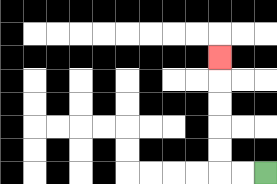{'start': '[11, 7]', 'end': '[9, 2]', 'path_directions': 'L,L,U,U,U,U,U', 'path_coordinates': '[[11, 7], [10, 7], [9, 7], [9, 6], [9, 5], [9, 4], [9, 3], [9, 2]]'}